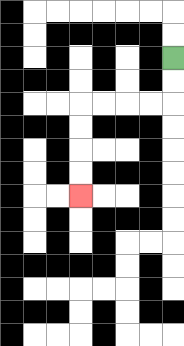{'start': '[7, 2]', 'end': '[3, 8]', 'path_directions': 'D,D,L,L,L,L,D,D,D,D', 'path_coordinates': '[[7, 2], [7, 3], [7, 4], [6, 4], [5, 4], [4, 4], [3, 4], [3, 5], [3, 6], [3, 7], [3, 8]]'}